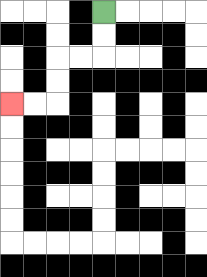{'start': '[4, 0]', 'end': '[0, 4]', 'path_directions': 'D,D,L,L,D,D,L,L', 'path_coordinates': '[[4, 0], [4, 1], [4, 2], [3, 2], [2, 2], [2, 3], [2, 4], [1, 4], [0, 4]]'}